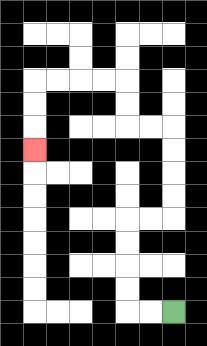{'start': '[7, 13]', 'end': '[1, 6]', 'path_directions': 'L,L,U,U,U,U,R,R,U,U,U,U,L,L,U,U,L,L,L,L,D,D,D', 'path_coordinates': '[[7, 13], [6, 13], [5, 13], [5, 12], [5, 11], [5, 10], [5, 9], [6, 9], [7, 9], [7, 8], [7, 7], [7, 6], [7, 5], [6, 5], [5, 5], [5, 4], [5, 3], [4, 3], [3, 3], [2, 3], [1, 3], [1, 4], [1, 5], [1, 6]]'}